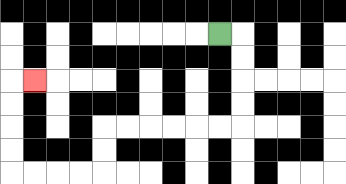{'start': '[9, 1]', 'end': '[1, 3]', 'path_directions': 'R,D,D,D,D,L,L,L,L,L,L,D,D,L,L,L,L,U,U,U,U,R', 'path_coordinates': '[[9, 1], [10, 1], [10, 2], [10, 3], [10, 4], [10, 5], [9, 5], [8, 5], [7, 5], [6, 5], [5, 5], [4, 5], [4, 6], [4, 7], [3, 7], [2, 7], [1, 7], [0, 7], [0, 6], [0, 5], [0, 4], [0, 3], [1, 3]]'}